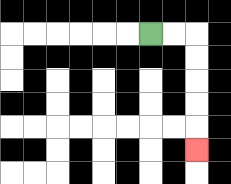{'start': '[6, 1]', 'end': '[8, 6]', 'path_directions': 'R,R,D,D,D,D,D', 'path_coordinates': '[[6, 1], [7, 1], [8, 1], [8, 2], [8, 3], [8, 4], [8, 5], [8, 6]]'}